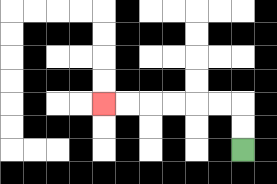{'start': '[10, 6]', 'end': '[4, 4]', 'path_directions': 'U,U,L,L,L,L,L,L', 'path_coordinates': '[[10, 6], [10, 5], [10, 4], [9, 4], [8, 4], [7, 4], [6, 4], [5, 4], [4, 4]]'}